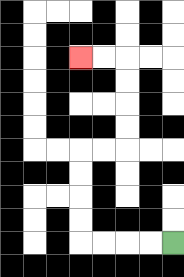{'start': '[7, 10]', 'end': '[3, 2]', 'path_directions': 'L,L,L,L,U,U,U,U,R,R,U,U,U,U,L,L', 'path_coordinates': '[[7, 10], [6, 10], [5, 10], [4, 10], [3, 10], [3, 9], [3, 8], [3, 7], [3, 6], [4, 6], [5, 6], [5, 5], [5, 4], [5, 3], [5, 2], [4, 2], [3, 2]]'}